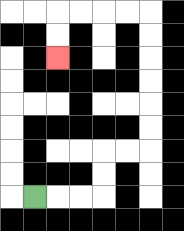{'start': '[1, 8]', 'end': '[2, 2]', 'path_directions': 'R,R,R,U,U,R,R,U,U,U,U,U,U,L,L,L,L,D,D', 'path_coordinates': '[[1, 8], [2, 8], [3, 8], [4, 8], [4, 7], [4, 6], [5, 6], [6, 6], [6, 5], [6, 4], [6, 3], [6, 2], [6, 1], [6, 0], [5, 0], [4, 0], [3, 0], [2, 0], [2, 1], [2, 2]]'}